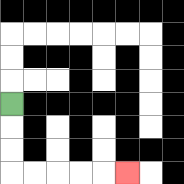{'start': '[0, 4]', 'end': '[5, 7]', 'path_directions': 'D,D,D,R,R,R,R,R', 'path_coordinates': '[[0, 4], [0, 5], [0, 6], [0, 7], [1, 7], [2, 7], [3, 7], [4, 7], [5, 7]]'}